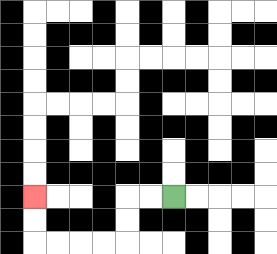{'start': '[7, 8]', 'end': '[1, 8]', 'path_directions': 'L,L,D,D,L,L,L,L,U,U', 'path_coordinates': '[[7, 8], [6, 8], [5, 8], [5, 9], [5, 10], [4, 10], [3, 10], [2, 10], [1, 10], [1, 9], [1, 8]]'}